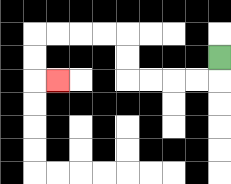{'start': '[9, 2]', 'end': '[2, 3]', 'path_directions': 'D,L,L,L,L,U,U,L,L,L,L,D,D,R', 'path_coordinates': '[[9, 2], [9, 3], [8, 3], [7, 3], [6, 3], [5, 3], [5, 2], [5, 1], [4, 1], [3, 1], [2, 1], [1, 1], [1, 2], [1, 3], [2, 3]]'}